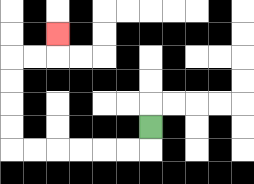{'start': '[6, 5]', 'end': '[2, 1]', 'path_directions': 'D,L,L,L,L,L,L,U,U,U,U,R,R,U', 'path_coordinates': '[[6, 5], [6, 6], [5, 6], [4, 6], [3, 6], [2, 6], [1, 6], [0, 6], [0, 5], [0, 4], [0, 3], [0, 2], [1, 2], [2, 2], [2, 1]]'}